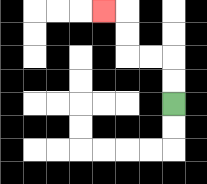{'start': '[7, 4]', 'end': '[4, 0]', 'path_directions': 'U,U,L,L,U,U,L', 'path_coordinates': '[[7, 4], [7, 3], [7, 2], [6, 2], [5, 2], [5, 1], [5, 0], [4, 0]]'}